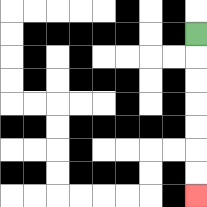{'start': '[8, 1]', 'end': '[8, 8]', 'path_directions': 'D,D,D,D,D,D,D', 'path_coordinates': '[[8, 1], [8, 2], [8, 3], [8, 4], [8, 5], [8, 6], [8, 7], [8, 8]]'}